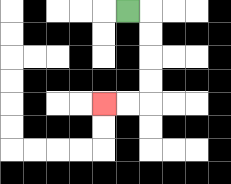{'start': '[5, 0]', 'end': '[4, 4]', 'path_directions': 'R,D,D,D,D,L,L', 'path_coordinates': '[[5, 0], [6, 0], [6, 1], [6, 2], [6, 3], [6, 4], [5, 4], [4, 4]]'}